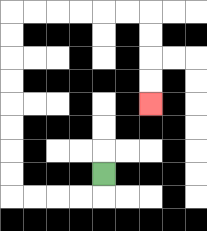{'start': '[4, 7]', 'end': '[6, 4]', 'path_directions': 'D,L,L,L,L,U,U,U,U,U,U,U,U,R,R,R,R,R,R,D,D,D,D', 'path_coordinates': '[[4, 7], [4, 8], [3, 8], [2, 8], [1, 8], [0, 8], [0, 7], [0, 6], [0, 5], [0, 4], [0, 3], [0, 2], [0, 1], [0, 0], [1, 0], [2, 0], [3, 0], [4, 0], [5, 0], [6, 0], [6, 1], [6, 2], [6, 3], [6, 4]]'}